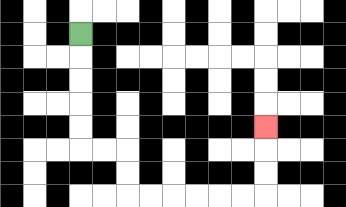{'start': '[3, 1]', 'end': '[11, 5]', 'path_directions': 'D,D,D,D,D,R,R,D,D,R,R,R,R,R,R,U,U,U', 'path_coordinates': '[[3, 1], [3, 2], [3, 3], [3, 4], [3, 5], [3, 6], [4, 6], [5, 6], [5, 7], [5, 8], [6, 8], [7, 8], [8, 8], [9, 8], [10, 8], [11, 8], [11, 7], [11, 6], [11, 5]]'}